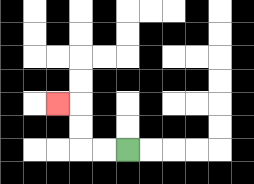{'start': '[5, 6]', 'end': '[2, 4]', 'path_directions': 'L,L,U,U,L', 'path_coordinates': '[[5, 6], [4, 6], [3, 6], [3, 5], [3, 4], [2, 4]]'}